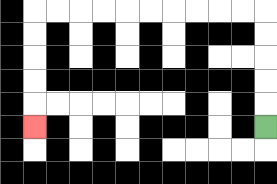{'start': '[11, 5]', 'end': '[1, 5]', 'path_directions': 'U,U,U,U,U,L,L,L,L,L,L,L,L,L,L,D,D,D,D,D', 'path_coordinates': '[[11, 5], [11, 4], [11, 3], [11, 2], [11, 1], [11, 0], [10, 0], [9, 0], [8, 0], [7, 0], [6, 0], [5, 0], [4, 0], [3, 0], [2, 0], [1, 0], [1, 1], [1, 2], [1, 3], [1, 4], [1, 5]]'}